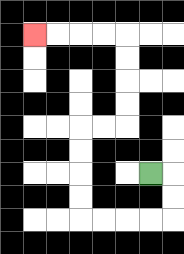{'start': '[6, 7]', 'end': '[1, 1]', 'path_directions': 'R,D,D,L,L,L,L,U,U,U,U,R,R,U,U,U,U,L,L,L,L', 'path_coordinates': '[[6, 7], [7, 7], [7, 8], [7, 9], [6, 9], [5, 9], [4, 9], [3, 9], [3, 8], [3, 7], [3, 6], [3, 5], [4, 5], [5, 5], [5, 4], [5, 3], [5, 2], [5, 1], [4, 1], [3, 1], [2, 1], [1, 1]]'}